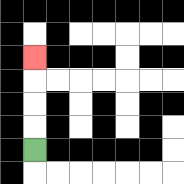{'start': '[1, 6]', 'end': '[1, 2]', 'path_directions': 'U,U,U,U', 'path_coordinates': '[[1, 6], [1, 5], [1, 4], [1, 3], [1, 2]]'}